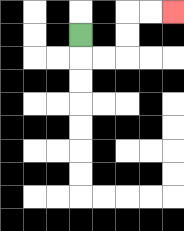{'start': '[3, 1]', 'end': '[7, 0]', 'path_directions': 'D,R,R,U,U,R,R', 'path_coordinates': '[[3, 1], [3, 2], [4, 2], [5, 2], [5, 1], [5, 0], [6, 0], [7, 0]]'}